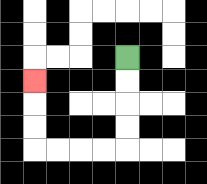{'start': '[5, 2]', 'end': '[1, 3]', 'path_directions': 'D,D,D,D,L,L,L,L,U,U,U', 'path_coordinates': '[[5, 2], [5, 3], [5, 4], [5, 5], [5, 6], [4, 6], [3, 6], [2, 6], [1, 6], [1, 5], [1, 4], [1, 3]]'}